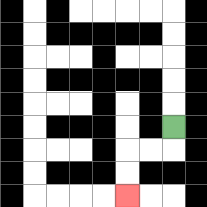{'start': '[7, 5]', 'end': '[5, 8]', 'path_directions': 'D,L,L,D,D', 'path_coordinates': '[[7, 5], [7, 6], [6, 6], [5, 6], [5, 7], [5, 8]]'}